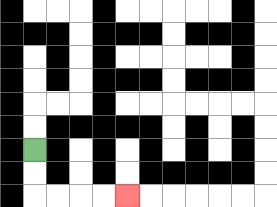{'start': '[1, 6]', 'end': '[5, 8]', 'path_directions': 'D,D,R,R,R,R', 'path_coordinates': '[[1, 6], [1, 7], [1, 8], [2, 8], [3, 8], [4, 8], [5, 8]]'}